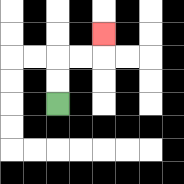{'start': '[2, 4]', 'end': '[4, 1]', 'path_directions': 'U,U,R,R,U', 'path_coordinates': '[[2, 4], [2, 3], [2, 2], [3, 2], [4, 2], [4, 1]]'}